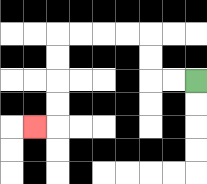{'start': '[8, 3]', 'end': '[1, 5]', 'path_directions': 'L,L,U,U,L,L,L,L,D,D,D,D,L', 'path_coordinates': '[[8, 3], [7, 3], [6, 3], [6, 2], [6, 1], [5, 1], [4, 1], [3, 1], [2, 1], [2, 2], [2, 3], [2, 4], [2, 5], [1, 5]]'}